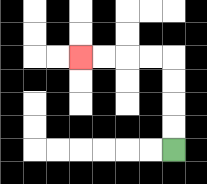{'start': '[7, 6]', 'end': '[3, 2]', 'path_directions': 'U,U,U,U,L,L,L,L', 'path_coordinates': '[[7, 6], [7, 5], [7, 4], [7, 3], [7, 2], [6, 2], [5, 2], [4, 2], [3, 2]]'}